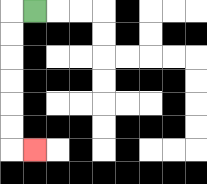{'start': '[1, 0]', 'end': '[1, 6]', 'path_directions': 'L,D,D,D,D,D,D,R', 'path_coordinates': '[[1, 0], [0, 0], [0, 1], [0, 2], [0, 3], [0, 4], [0, 5], [0, 6], [1, 6]]'}